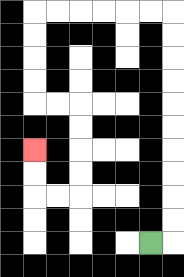{'start': '[6, 10]', 'end': '[1, 6]', 'path_directions': 'R,U,U,U,U,U,U,U,U,U,U,L,L,L,L,L,L,D,D,D,D,R,R,D,D,D,D,L,L,U,U', 'path_coordinates': '[[6, 10], [7, 10], [7, 9], [7, 8], [7, 7], [7, 6], [7, 5], [7, 4], [7, 3], [7, 2], [7, 1], [7, 0], [6, 0], [5, 0], [4, 0], [3, 0], [2, 0], [1, 0], [1, 1], [1, 2], [1, 3], [1, 4], [2, 4], [3, 4], [3, 5], [3, 6], [3, 7], [3, 8], [2, 8], [1, 8], [1, 7], [1, 6]]'}